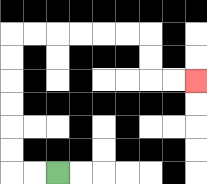{'start': '[2, 7]', 'end': '[8, 3]', 'path_directions': 'L,L,U,U,U,U,U,U,R,R,R,R,R,R,D,D,R,R', 'path_coordinates': '[[2, 7], [1, 7], [0, 7], [0, 6], [0, 5], [0, 4], [0, 3], [0, 2], [0, 1], [1, 1], [2, 1], [3, 1], [4, 1], [5, 1], [6, 1], [6, 2], [6, 3], [7, 3], [8, 3]]'}